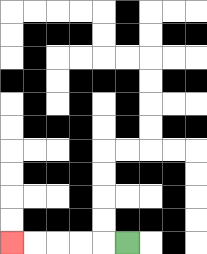{'start': '[5, 10]', 'end': '[0, 10]', 'path_directions': 'L,L,L,L,L', 'path_coordinates': '[[5, 10], [4, 10], [3, 10], [2, 10], [1, 10], [0, 10]]'}